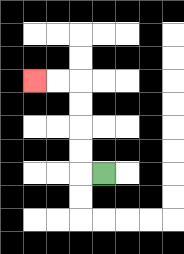{'start': '[4, 7]', 'end': '[1, 3]', 'path_directions': 'L,U,U,U,U,L,L', 'path_coordinates': '[[4, 7], [3, 7], [3, 6], [3, 5], [3, 4], [3, 3], [2, 3], [1, 3]]'}